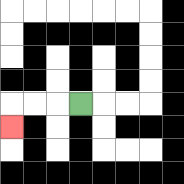{'start': '[3, 4]', 'end': '[0, 5]', 'path_directions': 'L,L,L,D', 'path_coordinates': '[[3, 4], [2, 4], [1, 4], [0, 4], [0, 5]]'}